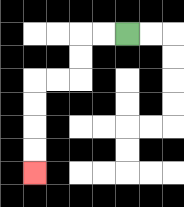{'start': '[5, 1]', 'end': '[1, 7]', 'path_directions': 'L,L,D,D,L,L,D,D,D,D', 'path_coordinates': '[[5, 1], [4, 1], [3, 1], [3, 2], [3, 3], [2, 3], [1, 3], [1, 4], [1, 5], [1, 6], [1, 7]]'}